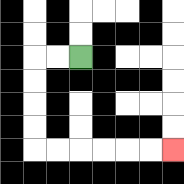{'start': '[3, 2]', 'end': '[7, 6]', 'path_directions': 'L,L,D,D,D,D,R,R,R,R,R,R', 'path_coordinates': '[[3, 2], [2, 2], [1, 2], [1, 3], [1, 4], [1, 5], [1, 6], [2, 6], [3, 6], [4, 6], [5, 6], [6, 6], [7, 6]]'}